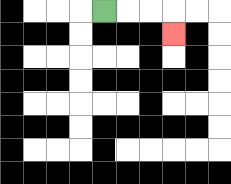{'start': '[4, 0]', 'end': '[7, 1]', 'path_directions': 'R,R,R,D', 'path_coordinates': '[[4, 0], [5, 0], [6, 0], [7, 0], [7, 1]]'}